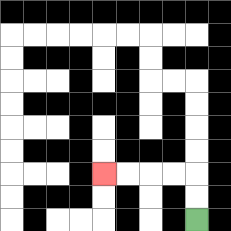{'start': '[8, 9]', 'end': '[4, 7]', 'path_directions': 'U,U,L,L,L,L', 'path_coordinates': '[[8, 9], [8, 8], [8, 7], [7, 7], [6, 7], [5, 7], [4, 7]]'}